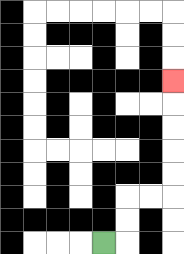{'start': '[4, 10]', 'end': '[7, 3]', 'path_directions': 'R,U,U,R,R,U,U,U,U,U', 'path_coordinates': '[[4, 10], [5, 10], [5, 9], [5, 8], [6, 8], [7, 8], [7, 7], [7, 6], [7, 5], [7, 4], [7, 3]]'}